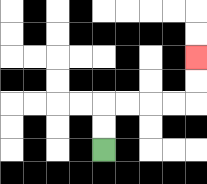{'start': '[4, 6]', 'end': '[8, 2]', 'path_directions': 'U,U,R,R,R,R,U,U', 'path_coordinates': '[[4, 6], [4, 5], [4, 4], [5, 4], [6, 4], [7, 4], [8, 4], [8, 3], [8, 2]]'}